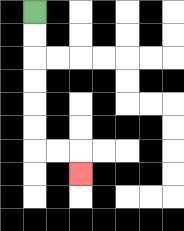{'start': '[1, 0]', 'end': '[3, 7]', 'path_directions': 'D,D,D,D,D,D,R,R,D', 'path_coordinates': '[[1, 0], [1, 1], [1, 2], [1, 3], [1, 4], [1, 5], [1, 6], [2, 6], [3, 6], [3, 7]]'}